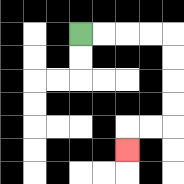{'start': '[3, 1]', 'end': '[5, 6]', 'path_directions': 'R,R,R,R,D,D,D,D,L,L,D', 'path_coordinates': '[[3, 1], [4, 1], [5, 1], [6, 1], [7, 1], [7, 2], [7, 3], [7, 4], [7, 5], [6, 5], [5, 5], [5, 6]]'}